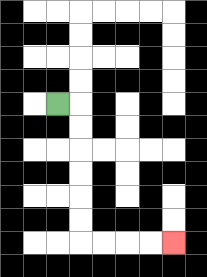{'start': '[2, 4]', 'end': '[7, 10]', 'path_directions': 'R,D,D,D,D,D,D,R,R,R,R', 'path_coordinates': '[[2, 4], [3, 4], [3, 5], [3, 6], [3, 7], [3, 8], [3, 9], [3, 10], [4, 10], [5, 10], [6, 10], [7, 10]]'}